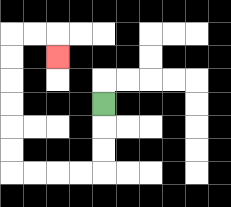{'start': '[4, 4]', 'end': '[2, 2]', 'path_directions': 'D,D,D,L,L,L,L,U,U,U,U,U,U,R,R,D', 'path_coordinates': '[[4, 4], [4, 5], [4, 6], [4, 7], [3, 7], [2, 7], [1, 7], [0, 7], [0, 6], [0, 5], [0, 4], [0, 3], [0, 2], [0, 1], [1, 1], [2, 1], [2, 2]]'}